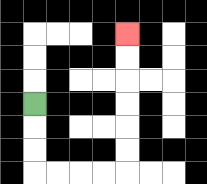{'start': '[1, 4]', 'end': '[5, 1]', 'path_directions': 'D,D,D,R,R,R,R,U,U,U,U,U,U', 'path_coordinates': '[[1, 4], [1, 5], [1, 6], [1, 7], [2, 7], [3, 7], [4, 7], [5, 7], [5, 6], [5, 5], [5, 4], [5, 3], [5, 2], [5, 1]]'}